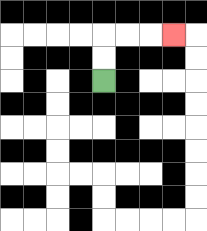{'start': '[4, 3]', 'end': '[7, 1]', 'path_directions': 'U,U,R,R,R', 'path_coordinates': '[[4, 3], [4, 2], [4, 1], [5, 1], [6, 1], [7, 1]]'}